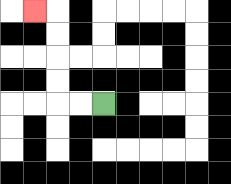{'start': '[4, 4]', 'end': '[1, 0]', 'path_directions': 'L,L,U,U,U,U,L', 'path_coordinates': '[[4, 4], [3, 4], [2, 4], [2, 3], [2, 2], [2, 1], [2, 0], [1, 0]]'}